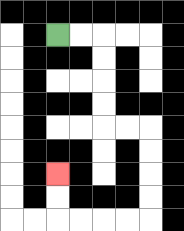{'start': '[2, 1]', 'end': '[2, 7]', 'path_directions': 'R,R,D,D,D,D,R,R,D,D,D,D,L,L,L,L,U,U', 'path_coordinates': '[[2, 1], [3, 1], [4, 1], [4, 2], [4, 3], [4, 4], [4, 5], [5, 5], [6, 5], [6, 6], [6, 7], [6, 8], [6, 9], [5, 9], [4, 9], [3, 9], [2, 9], [2, 8], [2, 7]]'}